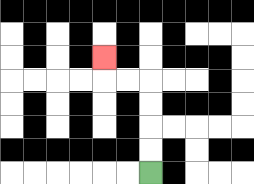{'start': '[6, 7]', 'end': '[4, 2]', 'path_directions': 'U,U,U,U,L,L,U', 'path_coordinates': '[[6, 7], [6, 6], [6, 5], [6, 4], [6, 3], [5, 3], [4, 3], [4, 2]]'}